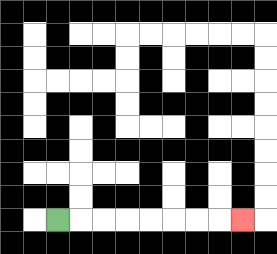{'start': '[2, 9]', 'end': '[10, 9]', 'path_directions': 'R,R,R,R,R,R,R,R', 'path_coordinates': '[[2, 9], [3, 9], [4, 9], [5, 9], [6, 9], [7, 9], [8, 9], [9, 9], [10, 9]]'}